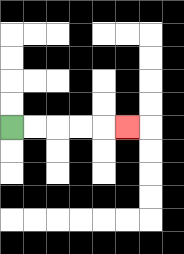{'start': '[0, 5]', 'end': '[5, 5]', 'path_directions': 'R,R,R,R,R', 'path_coordinates': '[[0, 5], [1, 5], [2, 5], [3, 5], [4, 5], [5, 5]]'}